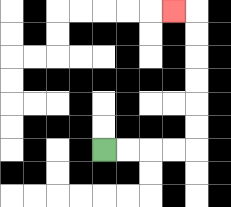{'start': '[4, 6]', 'end': '[7, 0]', 'path_directions': 'R,R,R,R,U,U,U,U,U,U,L', 'path_coordinates': '[[4, 6], [5, 6], [6, 6], [7, 6], [8, 6], [8, 5], [8, 4], [8, 3], [8, 2], [8, 1], [8, 0], [7, 0]]'}